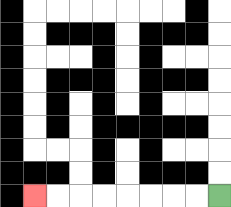{'start': '[9, 8]', 'end': '[1, 8]', 'path_directions': 'L,L,L,L,L,L,L,L', 'path_coordinates': '[[9, 8], [8, 8], [7, 8], [6, 8], [5, 8], [4, 8], [3, 8], [2, 8], [1, 8]]'}